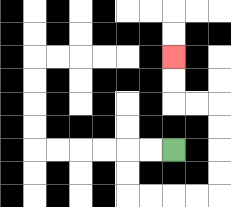{'start': '[7, 6]', 'end': '[7, 2]', 'path_directions': 'L,L,D,D,R,R,R,R,U,U,U,U,L,L,U,U', 'path_coordinates': '[[7, 6], [6, 6], [5, 6], [5, 7], [5, 8], [6, 8], [7, 8], [8, 8], [9, 8], [9, 7], [9, 6], [9, 5], [9, 4], [8, 4], [7, 4], [7, 3], [7, 2]]'}